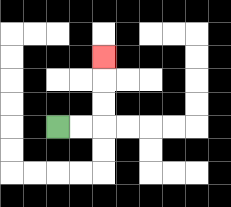{'start': '[2, 5]', 'end': '[4, 2]', 'path_directions': 'R,R,U,U,U', 'path_coordinates': '[[2, 5], [3, 5], [4, 5], [4, 4], [4, 3], [4, 2]]'}